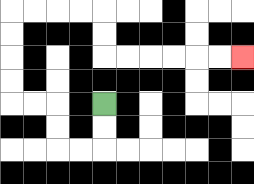{'start': '[4, 4]', 'end': '[10, 2]', 'path_directions': 'D,D,L,L,U,U,L,L,U,U,U,U,R,R,R,R,D,D,R,R,R,R,R,R', 'path_coordinates': '[[4, 4], [4, 5], [4, 6], [3, 6], [2, 6], [2, 5], [2, 4], [1, 4], [0, 4], [0, 3], [0, 2], [0, 1], [0, 0], [1, 0], [2, 0], [3, 0], [4, 0], [4, 1], [4, 2], [5, 2], [6, 2], [7, 2], [8, 2], [9, 2], [10, 2]]'}